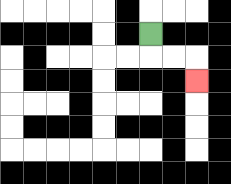{'start': '[6, 1]', 'end': '[8, 3]', 'path_directions': 'D,R,R,D', 'path_coordinates': '[[6, 1], [6, 2], [7, 2], [8, 2], [8, 3]]'}